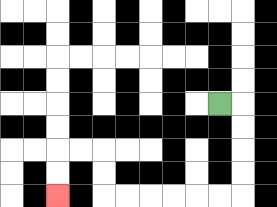{'start': '[9, 4]', 'end': '[2, 8]', 'path_directions': 'R,D,D,D,D,L,L,L,L,L,L,U,U,L,L,D,D', 'path_coordinates': '[[9, 4], [10, 4], [10, 5], [10, 6], [10, 7], [10, 8], [9, 8], [8, 8], [7, 8], [6, 8], [5, 8], [4, 8], [4, 7], [4, 6], [3, 6], [2, 6], [2, 7], [2, 8]]'}